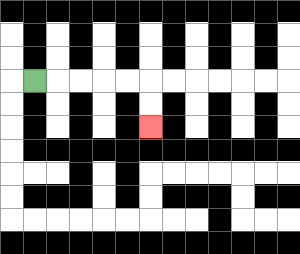{'start': '[1, 3]', 'end': '[6, 5]', 'path_directions': 'R,R,R,R,R,D,D', 'path_coordinates': '[[1, 3], [2, 3], [3, 3], [4, 3], [5, 3], [6, 3], [6, 4], [6, 5]]'}